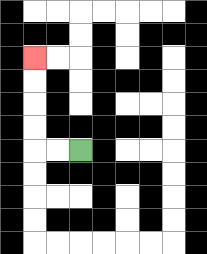{'start': '[3, 6]', 'end': '[1, 2]', 'path_directions': 'L,L,U,U,U,U', 'path_coordinates': '[[3, 6], [2, 6], [1, 6], [1, 5], [1, 4], [1, 3], [1, 2]]'}